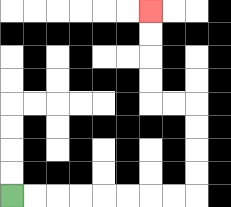{'start': '[0, 8]', 'end': '[6, 0]', 'path_directions': 'R,R,R,R,R,R,R,R,U,U,U,U,L,L,U,U,U,U', 'path_coordinates': '[[0, 8], [1, 8], [2, 8], [3, 8], [4, 8], [5, 8], [6, 8], [7, 8], [8, 8], [8, 7], [8, 6], [8, 5], [8, 4], [7, 4], [6, 4], [6, 3], [6, 2], [6, 1], [6, 0]]'}